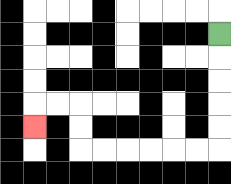{'start': '[9, 1]', 'end': '[1, 5]', 'path_directions': 'D,D,D,D,D,L,L,L,L,L,L,U,U,L,L,D', 'path_coordinates': '[[9, 1], [9, 2], [9, 3], [9, 4], [9, 5], [9, 6], [8, 6], [7, 6], [6, 6], [5, 6], [4, 6], [3, 6], [3, 5], [3, 4], [2, 4], [1, 4], [1, 5]]'}